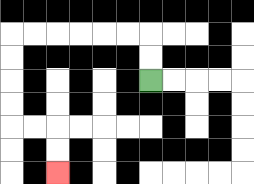{'start': '[6, 3]', 'end': '[2, 7]', 'path_directions': 'U,U,L,L,L,L,L,L,D,D,D,D,R,R,D,D', 'path_coordinates': '[[6, 3], [6, 2], [6, 1], [5, 1], [4, 1], [3, 1], [2, 1], [1, 1], [0, 1], [0, 2], [0, 3], [0, 4], [0, 5], [1, 5], [2, 5], [2, 6], [2, 7]]'}